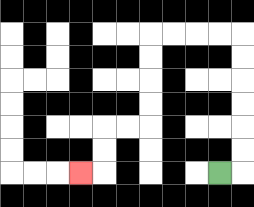{'start': '[9, 7]', 'end': '[3, 7]', 'path_directions': 'R,U,U,U,U,U,U,L,L,L,L,D,D,D,D,L,L,D,D,L', 'path_coordinates': '[[9, 7], [10, 7], [10, 6], [10, 5], [10, 4], [10, 3], [10, 2], [10, 1], [9, 1], [8, 1], [7, 1], [6, 1], [6, 2], [6, 3], [6, 4], [6, 5], [5, 5], [4, 5], [4, 6], [4, 7], [3, 7]]'}